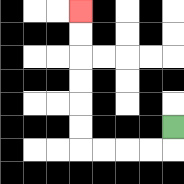{'start': '[7, 5]', 'end': '[3, 0]', 'path_directions': 'D,L,L,L,L,U,U,U,U,U,U', 'path_coordinates': '[[7, 5], [7, 6], [6, 6], [5, 6], [4, 6], [3, 6], [3, 5], [3, 4], [3, 3], [3, 2], [3, 1], [3, 0]]'}